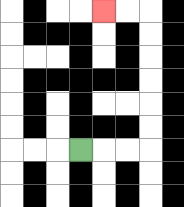{'start': '[3, 6]', 'end': '[4, 0]', 'path_directions': 'R,R,R,U,U,U,U,U,U,L,L', 'path_coordinates': '[[3, 6], [4, 6], [5, 6], [6, 6], [6, 5], [6, 4], [6, 3], [6, 2], [6, 1], [6, 0], [5, 0], [4, 0]]'}